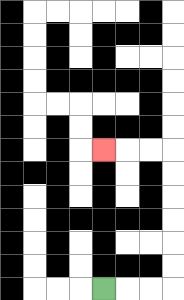{'start': '[4, 12]', 'end': '[4, 6]', 'path_directions': 'R,R,R,U,U,U,U,U,U,L,L,L', 'path_coordinates': '[[4, 12], [5, 12], [6, 12], [7, 12], [7, 11], [7, 10], [7, 9], [7, 8], [7, 7], [7, 6], [6, 6], [5, 6], [4, 6]]'}